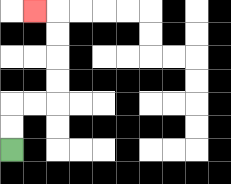{'start': '[0, 6]', 'end': '[1, 0]', 'path_directions': 'U,U,R,R,U,U,U,U,L', 'path_coordinates': '[[0, 6], [0, 5], [0, 4], [1, 4], [2, 4], [2, 3], [2, 2], [2, 1], [2, 0], [1, 0]]'}